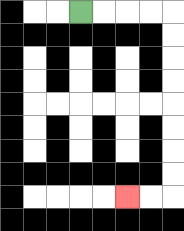{'start': '[3, 0]', 'end': '[5, 8]', 'path_directions': 'R,R,R,R,D,D,D,D,D,D,D,D,L,L', 'path_coordinates': '[[3, 0], [4, 0], [5, 0], [6, 0], [7, 0], [7, 1], [7, 2], [7, 3], [7, 4], [7, 5], [7, 6], [7, 7], [7, 8], [6, 8], [5, 8]]'}